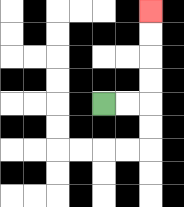{'start': '[4, 4]', 'end': '[6, 0]', 'path_directions': 'R,R,U,U,U,U', 'path_coordinates': '[[4, 4], [5, 4], [6, 4], [6, 3], [6, 2], [6, 1], [6, 0]]'}